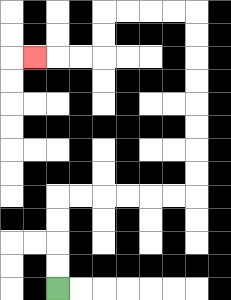{'start': '[2, 12]', 'end': '[1, 2]', 'path_directions': 'U,U,U,U,R,R,R,R,R,R,U,U,U,U,U,U,U,U,L,L,L,L,D,D,L,L,L', 'path_coordinates': '[[2, 12], [2, 11], [2, 10], [2, 9], [2, 8], [3, 8], [4, 8], [5, 8], [6, 8], [7, 8], [8, 8], [8, 7], [8, 6], [8, 5], [8, 4], [8, 3], [8, 2], [8, 1], [8, 0], [7, 0], [6, 0], [5, 0], [4, 0], [4, 1], [4, 2], [3, 2], [2, 2], [1, 2]]'}